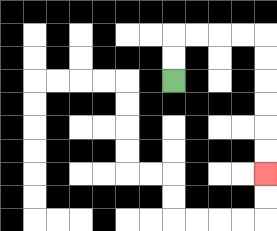{'start': '[7, 3]', 'end': '[11, 7]', 'path_directions': 'U,U,R,R,R,R,D,D,D,D,D,D', 'path_coordinates': '[[7, 3], [7, 2], [7, 1], [8, 1], [9, 1], [10, 1], [11, 1], [11, 2], [11, 3], [11, 4], [11, 5], [11, 6], [11, 7]]'}